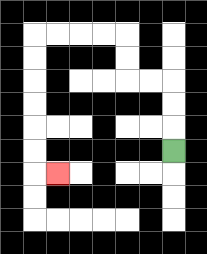{'start': '[7, 6]', 'end': '[2, 7]', 'path_directions': 'U,U,U,L,L,U,U,L,L,L,L,D,D,D,D,D,D,R', 'path_coordinates': '[[7, 6], [7, 5], [7, 4], [7, 3], [6, 3], [5, 3], [5, 2], [5, 1], [4, 1], [3, 1], [2, 1], [1, 1], [1, 2], [1, 3], [1, 4], [1, 5], [1, 6], [1, 7], [2, 7]]'}